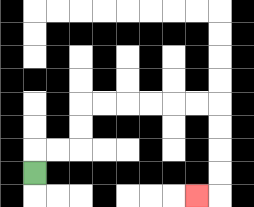{'start': '[1, 7]', 'end': '[8, 8]', 'path_directions': 'U,R,R,U,U,R,R,R,R,R,R,D,D,D,D,L', 'path_coordinates': '[[1, 7], [1, 6], [2, 6], [3, 6], [3, 5], [3, 4], [4, 4], [5, 4], [6, 4], [7, 4], [8, 4], [9, 4], [9, 5], [9, 6], [9, 7], [9, 8], [8, 8]]'}